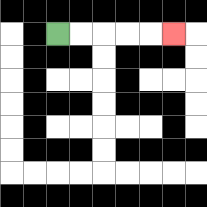{'start': '[2, 1]', 'end': '[7, 1]', 'path_directions': 'R,R,R,R,R', 'path_coordinates': '[[2, 1], [3, 1], [4, 1], [5, 1], [6, 1], [7, 1]]'}